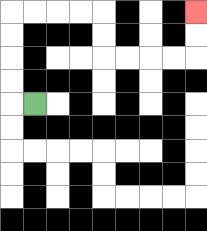{'start': '[1, 4]', 'end': '[8, 0]', 'path_directions': 'L,U,U,U,U,R,R,R,R,D,D,R,R,R,R,U,U', 'path_coordinates': '[[1, 4], [0, 4], [0, 3], [0, 2], [0, 1], [0, 0], [1, 0], [2, 0], [3, 0], [4, 0], [4, 1], [4, 2], [5, 2], [6, 2], [7, 2], [8, 2], [8, 1], [8, 0]]'}